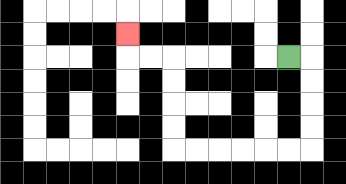{'start': '[12, 2]', 'end': '[5, 1]', 'path_directions': 'R,D,D,D,D,L,L,L,L,L,L,U,U,U,U,L,L,U', 'path_coordinates': '[[12, 2], [13, 2], [13, 3], [13, 4], [13, 5], [13, 6], [12, 6], [11, 6], [10, 6], [9, 6], [8, 6], [7, 6], [7, 5], [7, 4], [7, 3], [7, 2], [6, 2], [5, 2], [5, 1]]'}